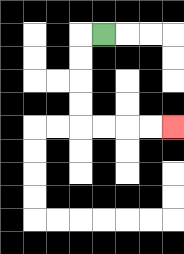{'start': '[4, 1]', 'end': '[7, 5]', 'path_directions': 'L,D,D,D,D,R,R,R,R', 'path_coordinates': '[[4, 1], [3, 1], [3, 2], [3, 3], [3, 4], [3, 5], [4, 5], [5, 5], [6, 5], [7, 5]]'}